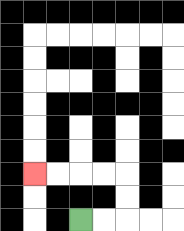{'start': '[3, 9]', 'end': '[1, 7]', 'path_directions': 'R,R,U,U,L,L,L,L', 'path_coordinates': '[[3, 9], [4, 9], [5, 9], [5, 8], [5, 7], [4, 7], [3, 7], [2, 7], [1, 7]]'}